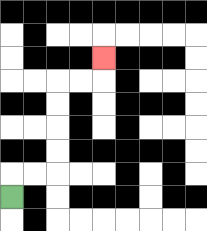{'start': '[0, 8]', 'end': '[4, 2]', 'path_directions': 'U,R,R,U,U,U,U,R,R,U', 'path_coordinates': '[[0, 8], [0, 7], [1, 7], [2, 7], [2, 6], [2, 5], [2, 4], [2, 3], [3, 3], [4, 3], [4, 2]]'}